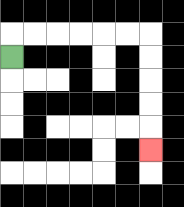{'start': '[0, 2]', 'end': '[6, 6]', 'path_directions': 'U,R,R,R,R,R,R,D,D,D,D,D', 'path_coordinates': '[[0, 2], [0, 1], [1, 1], [2, 1], [3, 1], [4, 1], [5, 1], [6, 1], [6, 2], [6, 3], [6, 4], [6, 5], [6, 6]]'}